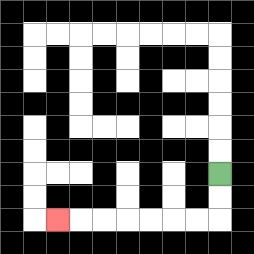{'start': '[9, 7]', 'end': '[2, 9]', 'path_directions': 'D,D,L,L,L,L,L,L,L', 'path_coordinates': '[[9, 7], [9, 8], [9, 9], [8, 9], [7, 9], [6, 9], [5, 9], [4, 9], [3, 9], [2, 9]]'}